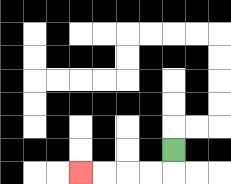{'start': '[7, 6]', 'end': '[3, 7]', 'path_directions': 'D,L,L,L,L', 'path_coordinates': '[[7, 6], [7, 7], [6, 7], [5, 7], [4, 7], [3, 7]]'}